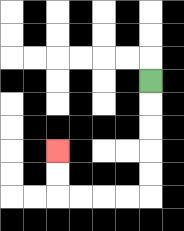{'start': '[6, 3]', 'end': '[2, 6]', 'path_directions': 'D,D,D,D,D,L,L,L,L,U,U', 'path_coordinates': '[[6, 3], [6, 4], [6, 5], [6, 6], [6, 7], [6, 8], [5, 8], [4, 8], [3, 8], [2, 8], [2, 7], [2, 6]]'}